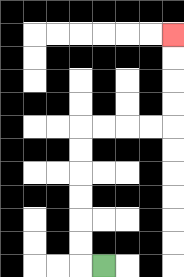{'start': '[4, 11]', 'end': '[7, 1]', 'path_directions': 'L,U,U,U,U,U,U,R,R,R,R,U,U,U,U', 'path_coordinates': '[[4, 11], [3, 11], [3, 10], [3, 9], [3, 8], [3, 7], [3, 6], [3, 5], [4, 5], [5, 5], [6, 5], [7, 5], [7, 4], [7, 3], [7, 2], [7, 1]]'}